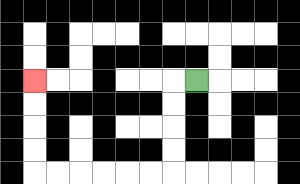{'start': '[8, 3]', 'end': '[1, 3]', 'path_directions': 'L,D,D,D,D,L,L,L,L,L,L,U,U,U,U', 'path_coordinates': '[[8, 3], [7, 3], [7, 4], [7, 5], [7, 6], [7, 7], [6, 7], [5, 7], [4, 7], [3, 7], [2, 7], [1, 7], [1, 6], [1, 5], [1, 4], [1, 3]]'}